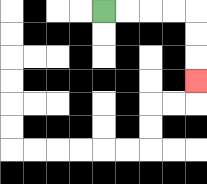{'start': '[4, 0]', 'end': '[8, 3]', 'path_directions': 'R,R,R,R,D,D,D', 'path_coordinates': '[[4, 0], [5, 0], [6, 0], [7, 0], [8, 0], [8, 1], [8, 2], [8, 3]]'}